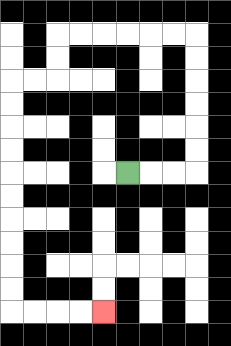{'start': '[5, 7]', 'end': '[4, 13]', 'path_directions': 'R,R,R,U,U,U,U,U,U,L,L,L,L,L,L,D,D,L,L,D,D,D,D,D,D,D,D,D,D,R,R,R,R', 'path_coordinates': '[[5, 7], [6, 7], [7, 7], [8, 7], [8, 6], [8, 5], [8, 4], [8, 3], [8, 2], [8, 1], [7, 1], [6, 1], [5, 1], [4, 1], [3, 1], [2, 1], [2, 2], [2, 3], [1, 3], [0, 3], [0, 4], [0, 5], [0, 6], [0, 7], [0, 8], [0, 9], [0, 10], [0, 11], [0, 12], [0, 13], [1, 13], [2, 13], [3, 13], [4, 13]]'}